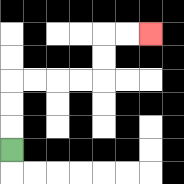{'start': '[0, 6]', 'end': '[6, 1]', 'path_directions': 'U,U,U,R,R,R,R,U,U,R,R', 'path_coordinates': '[[0, 6], [0, 5], [0, 4], [0, 3], [1, 3], [2, 3], [3, 3], [4, 3], [4, 2], [4, 1], [5, 1], [6, 1]]'}